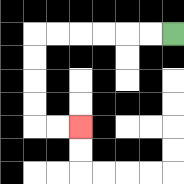{'start': '[7, 1]', 'end': '[3, 5]', 'path_directions': 'L,L,L,L,L,L,D,D,D,D,R,R', 'path_coordinates': '[[7, 1], [6, 1], [5, 1], [4, 1], [3, 1], [2, 1], [1, 1], [1, 2], [1, 3], [1, 4], [1, 5], [2, 5], [3, 5]]'}